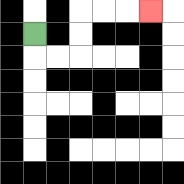{'start': '[1, 1]', 'end': '[6, 0]', 'path_directions': 'D,R,R,U,U,R,R,R', 'path_coordinates': '[[1, 1], [1, 2], [2, 2], [3, 2], [3, 1], [3, 0], [4, 0], [5, 0], [6, 0]]'}